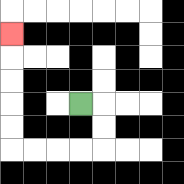{'start': '[3, 4]', 'end': '[0, 1]', 'path_directions': 'R,D,D,L,L,L,L,U,U,U,U,U', 'path_coordinates': '[[3, 4], [4, 4], [4, 5], [4, 6], [3, 6], [2, 6], [1, 6], [0, 6], [0, 5], [0, 4], [0, 3], [0, 2], [0, 1]]'}